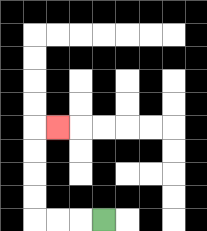{'start': '[4, 9]', 'end': '[2, 5]', 'path_directions': 'L,L,L,U,U,U,U,R', 'path_coordinates': '[[4, 9], [3, 9], [2, 9], [1, 9], [1, 8], [1, 7], [1, 6], [1, 5], [2, 5]]'}